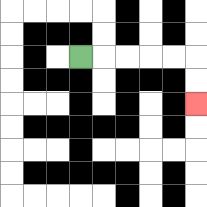{'start': '[3, 2]', 'end': '[8, 4]', 'path_directions': 'R,R,R,R,R,D,D', 'path_coordinates': '[[3, 2], [4, 2], [5, 2], [6, 2], [7, 2], [8, 2], [8, 3], [8, 4]]'}